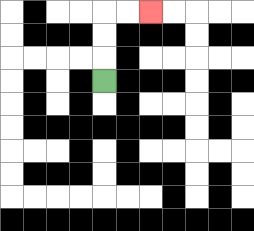{'start': '[4, 3]', 'end': '[6, 0]', 'path_directions': 'U,U,U,R,R', 'path_coordinates': '[[4, 3], [4, 2], [4, 1], [4, 0], [5, 0], [6, 0]]'}